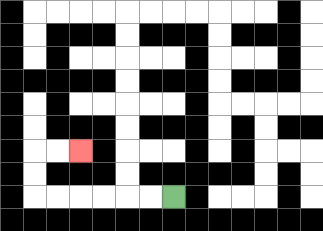{'start': '[7, 8]', 'end': '[3, 6]', 'path_directions': 'L,L,L,L,L,L,U,U,R,R', 'path_coordinates': '[[7, 8], [6, 8], [5, 8], [4, 8], [3, 8], [2, 8], [1, 8], [1, 7], [1, 6], [2, 6], [3, 6]]'}